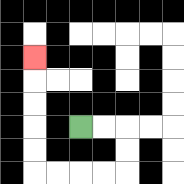{'start': '[3, 5]', 'end': '[1, 2]', 'path_directions': 'R,R,D,D,L,L,L,L,U,U,U,U,U', 'path_coordinates': '[[3, 5], [4, 5], [5, 5], [5, 6], [5, 7], [4, 7], [3, 7], [2, 7], [1, 7], [1, 6], [1, 5], [1, 4], [1, 3], [1, 2]]'}